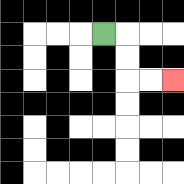{'start': '[4, 1]', 'end': '[7, 3]', 'path_directions': 'R,D,D,R,R', 'path_coordinates': '[[4, 1], [5, 1], [5, 2], [5, 3], [6, 3], [7, 3]]'}